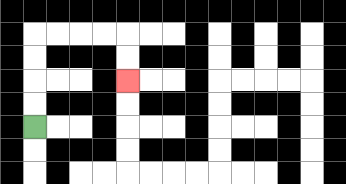{'start': '[1, 5]', 'end': '[5, 3]', 'path_directions': 'U,U,U,U,R,R,R,R,D,D', 'path_coordinates': '[[1, 5], [1, 4], [1, 3], [1, 2], [1, 1], [2, 1], [3, 1], [4, 1], [5, 1], [5, 2], [5, 3]]'}